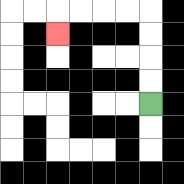{'start': '[6, 4]', 'end': '[2, 1]', 'path_directions': 'U,U,U,U,L,L,L,L,D', 'path_coordinates': '[[6, 4], [6, 3], [6, 2], [6, 1], [6, 0], [5, 0], [4, 0], [3, 0], [2, 0], [2, 1]]'}